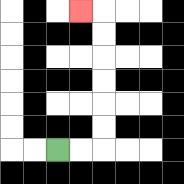{'start': '[2, 6]', 'end': '[3, 0]', 'path_directions': 'R,R,U,U,U,U,U,U,L', 'path_coordinates': '[[2, 6], [3, 6], [4, 6], [4, 5], [4, 4], [4, 3], [4, 2], [4, 1], [4, 0], [3, 0]]'}